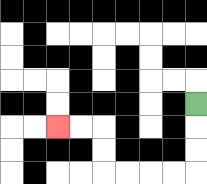{'start': '[8, 4]', 'end': '[2, 5]', 'path_directions': 'D,D,D,L,L,L,L,U,U,L,L', 'path_coordinates': '[[8, 4], [8, 5], [8, 6], [8, 7], [7, 7], [6, 7], [5, 7], [4, 7], [4, 6], [4, 5], [3, 5], [2, 5]]'}